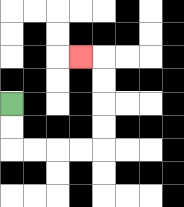{'start': '[0, 4]', 'end': '[3, 2]', 'path_directions': 'D,D,R,R,R,R,U,U,U,U,L', 'path_coordinates': '[[0, 4], [0, 5], [0, 6], [1, 6], [2, 6], [3, 6], [4, 6], [4, 5], [4, 4], [4, 3], [4, 2], [3, 2]]'}